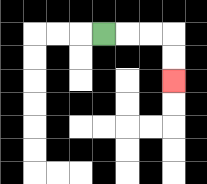{'start': '[4, 1]', 'end': '[7, 3]', 'path_directions': 'R,R,R,D,D', 'path_coordinates': '[[4, 1], [5, 1], [6, 1], [7, 1], [7, 2], [7, 3]]'}